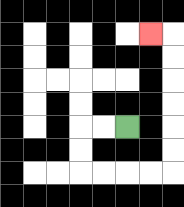{'start': '[5, 5]', 'end': '[6, 1]', 'path_directions': 'L,L,D,D,R,R,R,R,U,U,U,U,U,U,L', 'path_coordinates': '[[5, 5], [4, 5], [3, 5], [3, 6], [3, 7], [4, 7], [5, 7], [6, 7], [7, 7], [7, 6], [7, 5], [7, 4], [7, 3], [7, 2], [7, 1], [6, 1]]'}